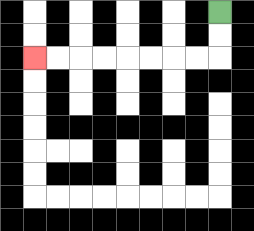{'start': '[9, 0]', 'end': '[1, 2]', 'path_directions': 'D,D,L,L,L,L,L,L,L,L', 'path_coordinates': '[[9, 0], [9, 1], [9, 2], [8, 2], [7, 2], [6, 2], [5, 2], [4, 2], [3, 2], [2, 2], [1, 2]]'}